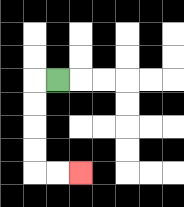{'start': '[2, 3]', 'end': '[3, 7]', 'path_directions': 'L,D,D,D,D,R,R', 'path_coordinates': '[[2, 3], [1, 3], [1, 4], [1, 5], [1, 6], [1, 7], [2, 7], [3, 7]]'}